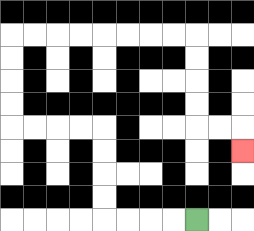{'start': '[8, 9]', 'end': '[10, 6]', 'path_directions': 'L,L,L,L,U,U,U,U,L,L,L,L,U,U,U,U,R,R,R,R,R,R,R,R,D,D,D,D,R,R,D', 'path_coordinates': '[[8, 9], [7, 9], [6, 9], [5, 9], [4, 9], [4, 8], [4, 7], [4, 6], [4, 5], [3, 5], [2, 5], [1, 5], [0, 5], [0, 4], [0, 3], [0, 2], [0, 1], [1, 1], [2, 1], [3, 1], [4, 1], [5, 1], [6, 1], [7, 1], [8, 1], [8, 2], [8, 3], [8, 4], [8, 5], [9, 5], [10, 5], [10, 6]]'}